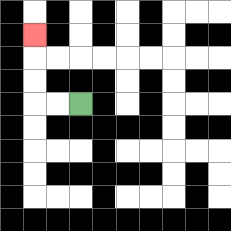{'start': '[3, 4]', 'end': '[1, 1]', 'path_directions': 'L,L,U,U,U', 'path_coordinates': '[[3, 4], [2, 4], [1, 4], [1, 3], [1, 2], [1, 1]]'}